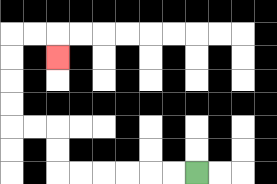{'start': '[8, 7]', 'end': '[2, 2]', 'path_directions': 'L,L,L,L,L,L,U,U,L,L,U,U,U,U,R,R,D', 'path_coordinates': '[[8, 7], [7, 7], [6, 7], [5, 7], [4, 7], [3, 7], [2, 7], [2, 6], [2, 5], [1, 5], [0, 5], [0, 4], [0, 3], [0, 2], [0, 1], [1, 1], [2, 1], [2, 2]]'}